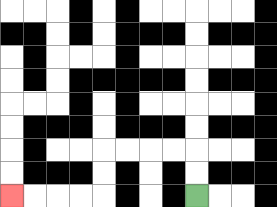{'start': '[8, 8]', 'end': '[0, 8]', 'path_directions': 'U,U,L,L,L,L,D,D,L,L,L,L', 'path_coordinates': '[[8, 8], [8, 7], [8, 6], [7, 6], [6, 6], [5, 6], [4, 6], [4, 7], [4, 8], [3, 8], [2, 8], [1, 8], [0, 8]]'}